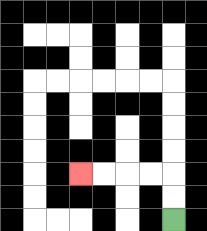{'start': '[7, 9]', 'end': '[3, 7]', 'path_directions': 'U,U,L,L,L,L', 'path_coordinates': '[[7, 9], [7, 8], [7, 7], [6, 7], [5, 7], [4, 7], [3, 7]]'}